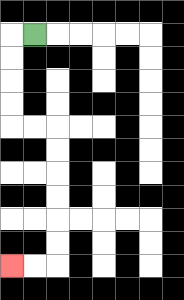{'start': '[1, 1]', 'end': '[0, 11]', 'path_directions': 'L,D,D,D,D,R,R,D,D,D,D,D,D,L,L', 'path_coordinates': '[[1, 1], [0, 1], [0, 2], [0, 3], [0, 4], [0, 5], [1, 5], [2, 5], [2, 6], [2, 7], [2, 8], [2, 9], [2, 10], [2, 11], [1, 11], [0, 11]]'}